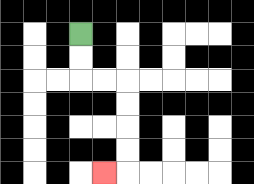{'start': '[3, 1]', 'end': '[4, 7]', 'path_directions': 'D,D,R,R,D,D,D,D,L', 'path_coordinates': '[[3, 1], [3, 2], [3, 3], [4, 3], [5, 3], [5, 4], [5, 5], [5, 6], [5, 7], [4, 7]]'}